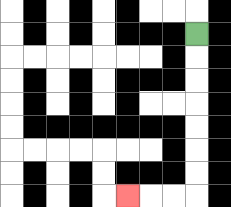{'start': '[8, 1]', 'end': '[5, 8]', 'path_directions': 'D,D,D,D,D,D,D,L,L,L', 'path_coordinates': '[[8, 1], [8, 2], [8, 3], [8, 4], [8, 5], [8, 6], [8, 7], [8, 8], [7, 8], [6, 8], [5, 8]]'}